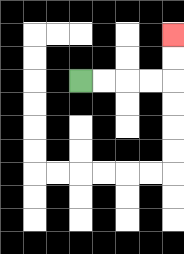{'start': '[3, 3]', 'end': '[7, 1]', 'path_directions': 'R,R,R,R,U,U', 'path_coordinates': '[[3, 3], [4, 3], [5, 3], [6, 3], [7, 3], [7, 2], [7, 1]]'}